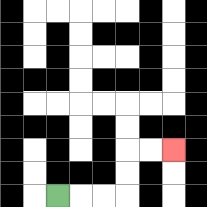{'start': '[2, 8]', 'end': '[7, 6]', 'path_directions': 'R,R,R,U,U,R,R', 'path_coordinates': '[[2, 8], [3, 8], [4, 8], [5, 8], [5, 7], [5, 6], [6, 6], [7, 6]]'}